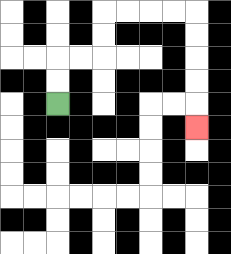{'start': '[2, 4]', 'end': '[8, 5]', 'path_directions': 'U,U,R,R,U,U,R,R,R,R,D,D,D,D,D', 'path_coordinates': '[[2, 4], [2, 3], [2, 2], [3, 2], [4, 2], [4, 1], [4, 0], [5, 0], [6, 0], [7, 0], [8, 0], [8, 1], [8, 2], [8, 3], [8, 4], [8, 5]]'}